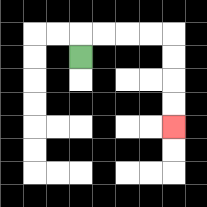{'start': '[3, 2]', 'end': '[7, 5]', 'path_directions': 'U,R,R,R,R,D,D,D,D', 'path_coordinates': '[[3, 2], [3, 1], [4, 1], [5, 1], [6, 1], [7, 1], [7, 2], [7, 3], [7, 4], [7, 5]]'}